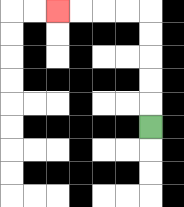{'start': '[6, 5]', 'end': '[2, 0]', 'path_directions': 'U,U,U,U,U,L,L,L,L', 'path_coordinates': '[[6, 5], [6, 4], [6, 3], [6, 2], [6, 1], [6, 0], [5, 0], [4, 0], [3, 0], [2, 0]]'}